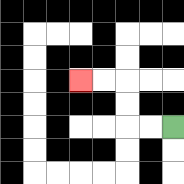{'start': '[7, 5]', 'end': '[3, 3]', 'path_directions': 'L,L,U,U,L,L', 'path_coordinates': '[[7, 5], [6, 5], [5, 5], [5, 4], [5, 3], [4, 3], [3, 3]]'}